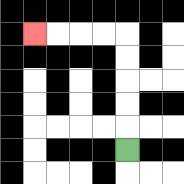{'start': '[5, 6]', 'end': '[1, 1]', 'path_directions': 'U,U,U,U,U,L,L,L,L', 'path_coordinates': '[[5, 6], [5, 5], [5, 4], [5, 3], [5, 2], [5, 1], [4, 1], [3, 1], [2, 1], [1, 1]]'}